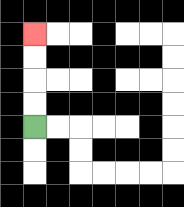{'start': '[1, 5]', 'end': '[1, 1]', 'path_directions': 'U,U,U,U', 'path_coordinates': '[[1, 5], [1, 4], [1, 3], [1, 2], [1, 1]]'}